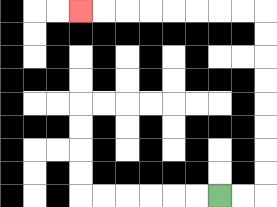{'start': '[9, 8]', 'end': '[3, 0]', 'path_directions': 'R,R,U,U,U,U,U,U,U,U,L,L,L,L,L,L,L,L', 'path_coordinates': '[[9, 8], [10, 8], [11, 8], [11, 7], [11, 6], [11, 5], [11, 4], [11, 3], [11, 2], [11, 1], [11, 0], [10, 0], [9, 0], [8, 0], [7, 0], [6, 0], [5, 0], [4, 0], [3, 0]]'}